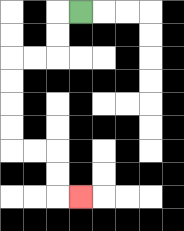{'start': '[3, 0]', 'end': '[3, 8]', 'path_directions': 'L,D,D,L,L,D,D,D,D,R,R,D,D,R', 'path_coordinates': '[[3, 0], [2, 0], [2, 1], [2, 2], [1, 2], [0, 2], [0, 3], [0, 4], [0, 5], [0, 6], [1, 6], [2, 6], [2, 7], [2, 8], [3, 8]]'}